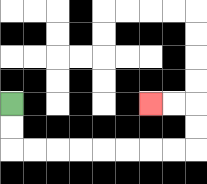{'start': '[0, 4]', 'end': '[6, 4]', 'path_directions': 'D,D,R,R,R,R,R,R,R,R,U,U,L,L', 'path_coordinates': '[[0, 4], [0, 5], [0, 6], [1, 6], [2, 6], [3, 6], [4, 6], [5, 6], [6, 6], [7, 6], [8, 6], [8, 5], [8, 4], [7, 4], [6, 4]]'}